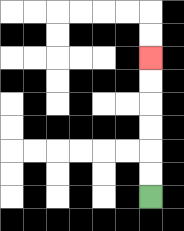{'start': '[6, 8]', 'end': '[6, 2]', 'path_directions': 'U,U,U,U,U,U', 'path_coordinates': '[[6, 8], [6, 7], [6, 6], [6, 5], [6, 4], [6, 3], [6, 2]]'}